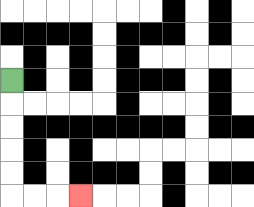{'start': '[0, 3]', 'end': '[3, 8]', 'path_directions': 'D,D,D,D,D,R,R,R', 'path_coordinates': '[[0, 3], [0, 4], [0, 5], [0, 6], [0, 7], [0, 8], [1, 8], [2, 8], [3, 8]]'}